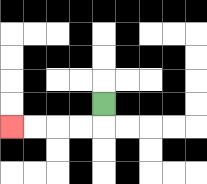{'start': '[4, 4]', 'end': '[0, 5]', 'path_directions': 'D,L,L,L,L', 'path_coordinates': '[[4, 4], [4, 5], [3, 5], [2, 5], [1, 5], [0, 5]]'}